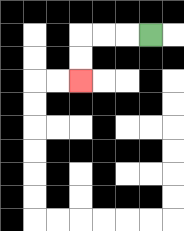{'start': '[6, 1]', 'end': '[3, 3]', 'path_directions': 'L,L,L,D,D', 'path_coordinates': '[[6, 1], [5, 1], [4, 1], [3, 1], [3, 2], [3, 3]]'}